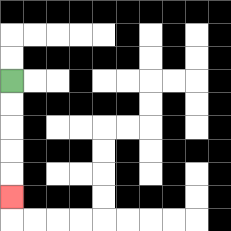{'start': '[0, 3]', 'end': '[0, 8]', 'path_directions': 'D,D,D,D,D', 'path_coordinates': '[[0, 3], [0, 4], [0, 5], [0, 6], [0, 7], [0, 8]]'}